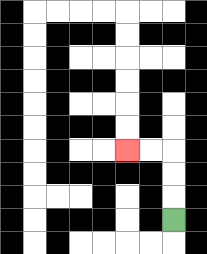{'start': '[7, 9]', 'end': '[5, 6]', 'path_directions': 'U,U,U,L,L', 'path_coordinates': '[[7, 9], [7, 8], [7, 7], [7, 6], [6, 6], [5, 6]]'}